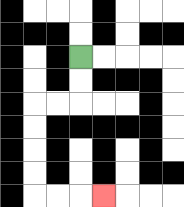{'start': '[3, 2]', 'end': '[4, 8]', 'path_directions': 'D,D,L,L,D,D,D,D,R,R,R', 'path_coordinates': '[[3, 2], [3, 3], [3, 4], [2, 4], [1, 4], [1, 5], [1, 6], [1, 7], [1, 8], [2, 8], [3, 8], [4, 8]]'}